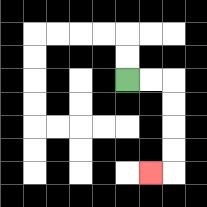{'start': '[5, 3]', 'end': '[6, 7]', 'path_directions': 'R,R,D,D,D,D,L', 'path_coordinates': '[[5, 3], [6, 3], [7, 3], [7, 4], [7, 5], [7, 6], [7, 7], [6, 7]]'}